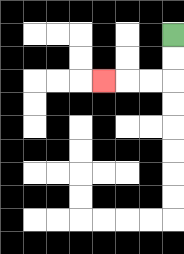{'start': '[7, 1]', 'end': '[4, 3]', 'path_directions': 'D,D,L,L,L', 'path_coordinates': '[[7, 1], [7, 2], [7, 3], [6, 3], [5, 3], [4, 3]]'}